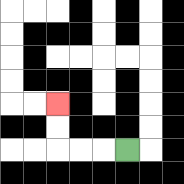{'start': '[5, 6]', 'end': '[2, 4]', 'path_directions': 'L,L,L,U,U', 'path_coordinates': '[[5, 6], [4, 6], [3, 6], [2, 6], [2, 5], [2, 4]]'}